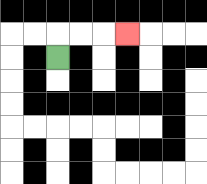{'start': '[2, 2]', 'end': '[5, 1]', 'path_directions': 'U,R,R,R', 'path_coordinates': '[[2, 2], [2, 1], [3, 1], [4, 1], [5, 1]]'}